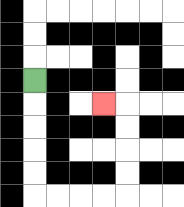{'start': '[1, 3]', 'end': '[4, 4]', 'path_directions': 'D,D,D,D,D,R,R,R,R,U,U,U,U,L', 'path_coordinates': '[[1, 3], [1, 4], [1, 5], [1, 6], [1, 7], [1, 8], [2, 8], [3, 8], [4, 8], [5, 8], [5, 7], [5, 6], [5, 5], [5, 4], [4, 4]]'}